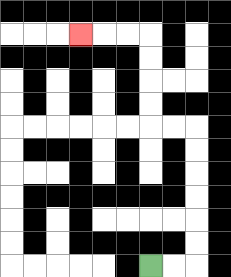{'start': '[6, 11]', 'end': '[3, 1]', 'path_directions': 'R,R,U,U,U,U,U,U,L,L,U,U,U,U,L,L,L', 'path_coordinates': '[[6, 11], [7, 11], [8, 11], [8, 10], [8, 9], [8, 8], [8, 7], [8, 6], [8, 5], [7, 5], [6, 5], [6, 4], [6, 3], [6, 2], [6, 1], [5, 1], [4, 1], [3, 1]]'}